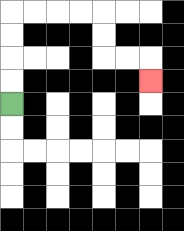{'start': '[0, 4]', 'end': '[6, 3]', 'path_directions': 'U,U,U,U,R,R,R,R,D,D,R,R,D', 'path_coordinates': '[[0, 4], [0, 3], [0, 2], [0, 1], [0, 0], [1, 0], [2, 0], [3, 0], [4, 0], [4, 1], [4, 2], [5, 2], [6, 2], [6, 3]]'}